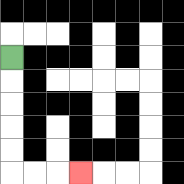{'start': '[0, 2]', 'end': '[3, 7]', 'path_directions': 'D,D,D,D,D,R,R,R', 'path_coordinates': '[[0, 2], [0, 3], [0, 4], [0, 5], [0, 6], [0, 7], [1, 7], [2, 7], [3, 7]]'}